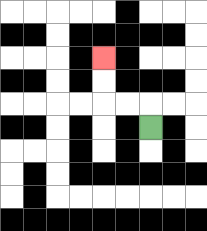{'start': '[6, 5]', 'end': '[4, 2]', 'path_directions': 'U,L,L,U,U', 'path_coordinates': '[[6, 5], [6, 4], [5, 4], [4, 4], [4, 3], [4, 2]]'}